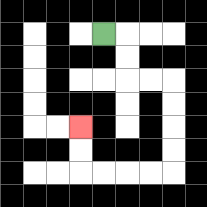{'start': '[4, 1]', 'end': '[3, 5]', 'path_directions': 'R,D,D,R,R,D,D,D,D,L,L,L,L,U,U', 'path_coordinates': '[[4, 1], [5, 1], [5, 2], [5, 3], [6, 3], [7, 3], [7, 4], [7, 5], [7, 6], [7, 7], [6, 7], [5, 7], [4, 7], [3, 7], [3, 6], [3, 5]]'}